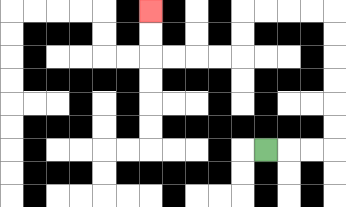{'start': '[11, 6]', 'end': '[6, 0]', 'path_directions': 'R,R,R,U,U,U,U,U,U,L,L,L,L,D,D,L,L,L,L,U,U', 'path_coordinates': '[[11, 6], [12, 6], [13, 6], [14, 6], [14, 5], [14, 4], [14, 3], [14, 2], [14, 1], [14, 0], [13, 0], [12, 0], [11, 0], [10, 0], [10, 1], [10, 2], [9, 2], [8, 2], [7, 2], [6, 2], [6, 1], [6, 0]]'}